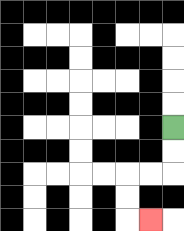{'start': '[7, 5]', 'end': '[6, 9]', 'path_directions': 'D,D,L,L,D,D,R', 'path_coordinates': '[[7, 5], [7, 6], [7, 7], [6, 7], [5, 7], [5, 8], [5, 9], [6, 9]]'}